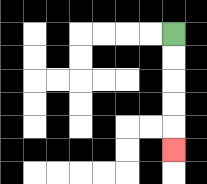{'start': '[7, 1]', 'end': '[7, 6]', 'path_directions': 'D,D,D,D,D', 'path_coordinates': '[[7, 1], [7, 2], [7, 3], [7, 4], [7, 5], [7, 6]]'}